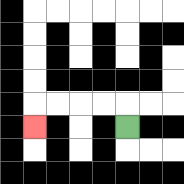{'start': '[5, 5]', 'end': '[1, 5]', 'path_directions': 'U,L,L,L,L,D', 'path_coordinates': '[[5, 5], [5, 4], [4, 4], [3, 4], [2, 4], [1, 4], [1, 5]]'}